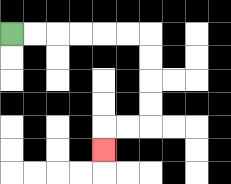{'start': '[0, 1]', 'end': '[4, 6]', 'path_directions': 'R,R,R,R,R,R,D,D,D,D,L,L,D', 'path_coordinates': '[[0, 1], [1, 1], [2, 1], [3, 1], [4, 1], [5, 1], [6, 1], [6, 2], [6, 3], [6, 4], [6, 5], [5, 5], [4, 5], [4, 6]]'}